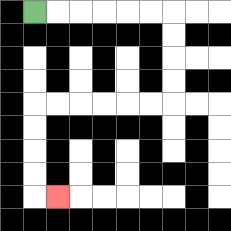{'start': '[1, 0]', 'end': '[2, 8]', 'path_directions': 'R,R,R,R,R,R,D,D,D,D,L,L,L,L,L,L,D,D,D,D,R', 'path_coordinates': '[[1, 0], [2, 0], [3, 0], [4, 0], [5, 0], [6, 0], [7, 0], [7, 1], [7, 2], [7, 3], [7, 4], [6, 4], [5, 4], [4, 4], [3, 4], [2, 4], [1, 4], [1, 5], [1, 6], [1, 7], [1, 8], [2, 8]]'}